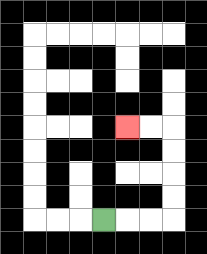{'start': '[4, 9]', 'end': '[5, 5]', 'path_directions': 'R,R,R,U,U,U,U,L,L', 'path_coordinates': '[[4, 9], [5, 9], [6, 9], [7, 9], [7, 8], [7, 7], [7, 6], [7, 5], [6, 5], [5, 5]]'}